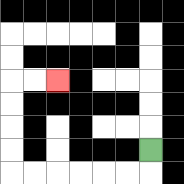{'start': '[6, 6]', 'end': '[2, 3]', 'path_directions': 'D,L,L,L,L,L,L,U,U,U,U,R,R', 'path_coordinates': '[[6, 6], [6, 7], [5, 7], [4, 7], [3, 7], [2, 7], [1, 7], [0, 7], [0, 6], [0, 5], [0, 4], [0, 3], [1, 3], [2, 3]]'}